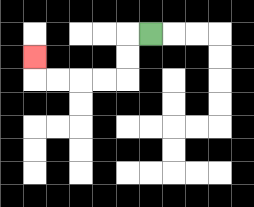{'start': '[6, 1]', 'end': '[1, 2]', 'path_directions': 'L,D,D,L,L,L,L,U', 'path_coordinates': '[[6, 1], [5, 1], [5, 2], [5, 3], [4, 3], [3, 3], [2, 3], [1, 3], [1, 2]]'}